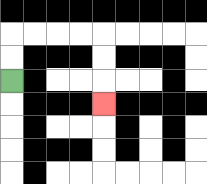{'start': '[0, 3]', 'end': '[4, 4]', 'path_directions': 'U,U,R,R,R,R,D,D,D', 'path_coordinates': '[[0, 3], [0, 2], [0, 1], [1, 1], [2, 1], [3, 1], [4, 1], [4, 2], [4, 3], [4, 4]]'}